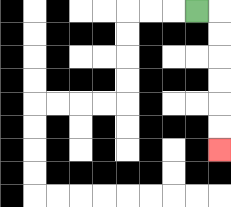{'start': '[8, 0]', 'end': '[9, 6]', 'path_directions': 'R,D,D,D,D,D,D', 'path_coordinates': '[[8, 0], [9, 0], [9, 1], [9, 2], [9, 3], [9, 4], [9, 5], [9, 6]]'}